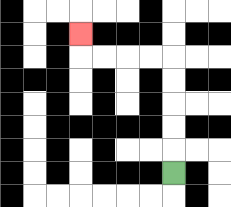{'start': '[7, 7]', 'end': '[3, 1]', 'path_directions': 'U,U,U,U,U,L,L,L,L,U', 'path_coordinates': '[[7, 7], [7, 6], [7, 5], [7, 4], [7, 3], [7, 2], [6, 2], [5, 2], [4, 2], [3, 2], [3, 1]]'}